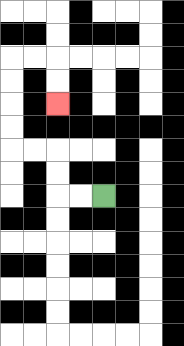{'start': '[4, 8]', 'end': '[2, 4]', 'path_directions': 'L,L,U,U,L,L,U,U,U,U,R,R,D,D', 'path_coordinates': '[[4, 8], [3, 8], [2, 8], [2, 7], [2, 6], [1, 6], [0, 6], [0, 5], [0, 4], [0, 3], [0, 2], [1, 2], [2, 2], [2, 3], [2, 4]]'}